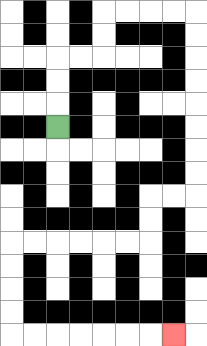{'start': '[2, 5]', 'end': '[7, 14]', 'path_directions': 'U,U,U,R,R,U,U,R,R,R,R,D,D,D,D,D,D,D,D,L,L,D,D,L,L,L,L,L,L,D,D,D,D,R,R,R,R,R,R,R', 'path_coordinates': '[[2, 5], [2, 4], [2, 3], [2, 2], [3, 2], [4, 2], [4, 1], [4, 0], [5, 0], [6, 0], [7, 0], [8, 0], [8, 1], [8, 2], [8, 3], [8, 4], [8, 5], [8, 6], [8, 7], [8, 8], [7, 8], [6, 8], [6, 9], [6, 10], [5, 10], [4, 10], [3, 10], [2, 10], [1, 10], [0, 10], [0, 11], [0, 12], [0, 13], [0, 14], [1, 14], [2, 14], [3, 14], [4, 14], [5, 14], [6, 14], [7, 14]]'}